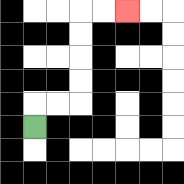{'start': '[1, 5]', 'end': '[5, 0]', 'path_directions': 'U,R,R,U,U,U,U,R,R', 'path_coordinates': '[[1, 5], [1, 4], [2, 4], [3, 4], [3, 3], [3, 2], [3, 1], [3, 0], [4, 0], [5, 0]]'}